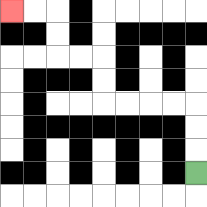{'start': '[8, 7]', 'end': '[0, 0]', 'path_directions': 'U,U,U,L,L,L,L,U,U,L,L,U,U,L,L', 'path_coordinates': '[[8, 7], [8, 6], [8, 5], [8, 4], [7, 4], [6, 4], [5, 4], [4, 4], [4, 3], [4, 2], [3, 2], [2, 2], [2, 1], [2, 0], [1, 0], [0, 0]]'}